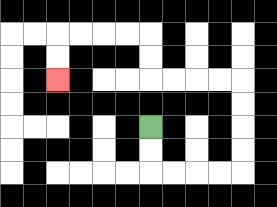{'start': '[6, 5]', 'end': '[2, 3]', 'path_directions': 'D,D,R,R,R,R,U,U,U,U,L,L,L,L,U,U,L,L,L,L,D,D', 'path_coordinates': '[[6, 5], [6, 6], [6, 7], [7, 7], [8, 7], [9, 7], [10, 7], [10, 6], [10, 5], [10, 4], [10, 3], [9, 3], [8, 3], [7, 3], [6, 3], [6, 2], [6, 1], [5, 1], [4, 1], [3, 1], [2, 1], [2, 2], [2, 3]]'}